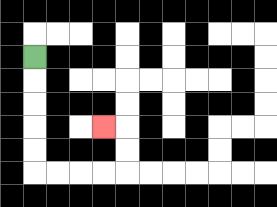{'start': '[1, 2]', 'end': '[4, 5]', 'path_directions': 'D,D,D,D,D,R,R,R,R,U,U,L', 'path_coordinates': '[[1, 2], [1, 3], [1, 4], [1, 5], [1, 6], [1, 7], [2, 7], [3, 7], [4, 7], [5, 7], [5, 6], [5, 5], [4, 5]]'}